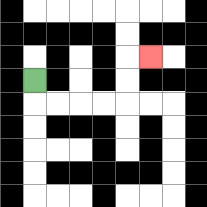{'start': '[1, 3]', 'end': '[6, 2]', 'path_directions': 'D,R,R,R,R,U,U,R', 'path_coordinates': '[[1, 3], [1, 4], [2, 4], [3, 4], [4, 4], [5, 4], [5, 3], [5, 2], [6, 2]]'}